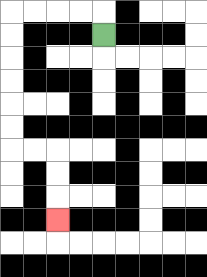{'start': '[4, 1]', 'end': '[2, 9]', 'path_directions': 'U,L,L,L,L,D,D,D,D,D,D,R,R,D,D,D', 'path_coordinates': '[[4, 1], [4, 0], [3, 0], [2, 0], [1, 0], [0, 0], [0, 1], [0, 2], [0, 3], [0, 4], [0, 5], [0, 6], [1, 6], [2, 6], [2, 7], [2, 8], [2, 9]]'}